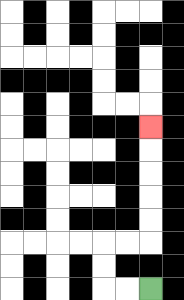{'start': '[6, 12]', 'end': '[6, 5]', 'path_directions': 'L,L,U,U,R,R,U,U,U,U,U', 'path_coordinates': '[[6, 12], [5, 12], [4, 12], [4, 11], [4, 10], [5, 10], [6, 10], [6, 9], [6, 8], [6, 7], [6, 6], [6, 5]]'}